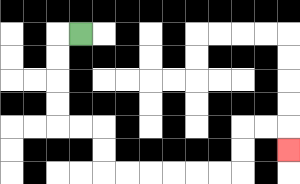{'start': '[3, 1]', 'end': '[12, 6]', 'path_directions': 'L,D,D,D,D,R,R,D,D,R,R,R,R,R,R,U,U,R,R,D', 'path_coordinates': '[[3, 1], [2, 1], [2, 2], [2, 3], [2, 4], [2, 5], [3, 5], [4, 5], [4, 6], [4, 7], [5, 7], [6, 7], [7, 7], [8, 7], [9, 7], [10, 7], [10, 6], [10, 5], [11, 5], [12, 5], [12, 6]]'}